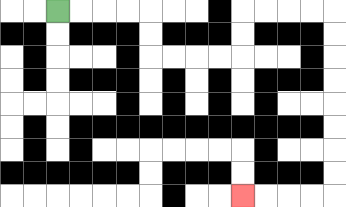{'start': '[2, 0]', 'end': '[10, 8]', 'path_directions': 'R,R,R,R,D,D,R,R,R,R,U,U,R,R,R,R,D,D,D,D,D,D,D,D,L,L,L,L', 'path_coordinates': '[[2, 0], [3, 0], [4, 0], [5, 0], [6, 0], [6, 1], [6, 2], [7, 2], [8, 2], [9, 2], [10, 2], [10, 1], [10, 0], [11, 0], [12, 0], [13, 0], [14, 0], [14, 1], [14, 2], [14, 3], [14, 4], [14, 5], [14, 6], [14, 7], [14, 8], [13, 8], [12, 8], [11, 8], [10, 8]]'}